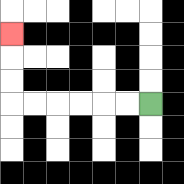{'start': '[6, 4]', 'end': '[0, 1]', 'path_directions': 'L,L,L,L,L,L,U,U,U', 'path_coordinates': '[[6, 4], [5, 4], [4, 4], [3, 4], [2, 4], [1, 4], [0, 4], [0, 3], [0, 2], [0, 1]]'}